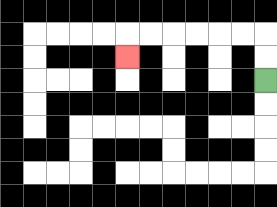{'start': '[11, 3]', 'end': '[5, 2]', 'path_directions': 'U,U,L,L,L,L,L,L,D', 'path_coordinates': '[[11, 3], [11, 2], [11, 1], [10, 1], [9, 1], [8, 1], [7, 1], [6, 1], [5, 1], [5, 2]]'}